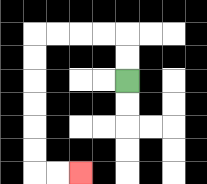{'start': '[5, 3]', 'end': '[3, 7]', 'path_directions': 'U,U,L,L,L,L,D,D,D,D,D,D,R,R', 'path_coordinates': '[[5, 3], [5, 2], [5, 1], [4, 1], [3, 1], [2, 1], [1, 1], [1, 2], [1, 3], [1, 4], [1, 5], [1, 6], [1, 7], [2, 7], [3, 7]]'}